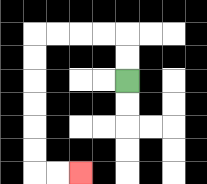{'start': '[5, 3]', 'end': '[3, 7]', 'path_directions': 'U,U,L,L,L,L,D,D,D,D,D,D,R,R', 'path_coordinates': '[[5, 3], [5, 2], [5, 1], [4, 1], [3, 1], [2, 1], [1, 1], [1, 2], [1, 3], [1, 4], [1, 5], [1, 6], [1, 7], [2, 7], [3, 7]]'}